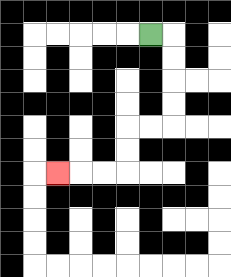{'start': '[6, 1]', 'end': '[2, 7]', 'path_directions': 'R,D,D,D,D,L,L,D,D,L,L,L', 'path_coordinates': '[[6, 1], [7, 1], [7, 2], [7, 3], [7, 4], [7, 5], [6, 5], [5, 5], [5, 6], [5, 7], [4, 7], [3, 7], [2, 7]]'}